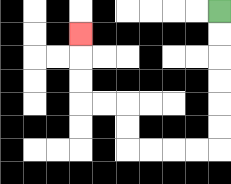{'start': '[9, 0]', 'end': '[3, 1]', 'path_directions': 'D,D,D,D,D,D,L,L,L,L,U,U,L,L,U,U,U', 'path_coordinates': '[[9, 0], [9, 1], [9, 2], [9, 3], [9, 4], [9, 5], [9, 6], [8, 6], [7, 6], [6, 6], [5, 6], [5, 5], [5, 4], [4, 4], [3, 4], [3, 3], [3, 2], [3, 1]]'}